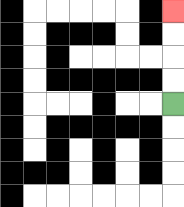{'start': '[7, 4]', 'end': '[7, 0]', 'path_directions': 'U,U,U,U', 'path_coordinates': '[[7, 4], [7, 3], [7, 2], [7, 1], [7, 0]]'}